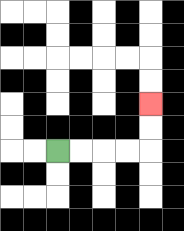{'start': '[2, 6]', 'end': '[6, 4]', 'path_directions': 'R,R,R,R,U,U', 'path_coordinates': '[[2, 6], [3, 6], [4, 6], [5, 6], [6, 6], [6, 5], [6, 4]]'}